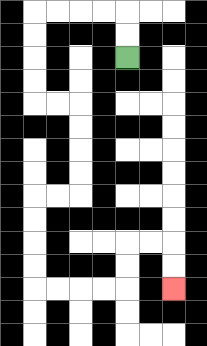{'start': '[5, 2]', 'end': '[7, 12]', 'path_directions': 'U,U,L,L,L,L,D,D,D,D,R,R,D,D,D,D,L,L,D,D,D,D,R,R,R,R,U,U,R,R,D,D', 'path_coordinates': '[[5, 2], [5, 1], [5, 0], [4, 0], [3, 0], [2, 0], [1, 0], [1, 1], [1, 2], [1, 3], [1, 4], [2, 4], [3, 4], [3, 5], [3, 6], [3, 7], [3, 8], [2, 8], [1, 8], [1, 9], [1, 10], [1, 11], [1, 12], [2, 12], [3, 12], [4, 12], [5, 12], [5, 11], [5, 10], [6, 10], [7, 10], [7, 11], [7, 12]]'}